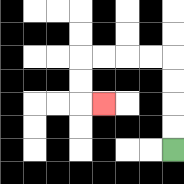{'start': '[7, 6]', 'end': '[4, 4]', 'path_directions': 'U,U,U,U,L,L,L,L,D,D,R', 'path_coordinates': '[[7, 6], [7, 5], [7, 4], [7, 3], [7, 2], [6, 2], [5, 2], [4, 2], [3, 2], [3, 3], [3, 4], [4, 4]]'}